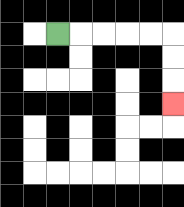{'start': '[2, 1]', 'end': '[7, 4]', 'path_directions': 'R,R,R,R,R,D,D,D', 'path_coordinates': '[[2, 1], [3, 1], [4, 1], [5, 1], [6, 1], [7, 1], [7, 2], [7, 3], [7, 4]]'}